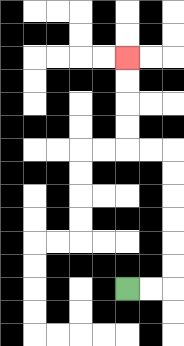{'start': '[5, 12]', 'end': '[5, 2]', 'path_directions': 'R,R,U,U,U,U,U,U,L,L,U,U,U,U', 'path_coordinates': '[[5, 12], [6, 12], [7, 12], [7, 11], [7, 10], [7, 9], [7, 8], [7, 7], [7, 6], [6, 6], [5, 6], [5, 5], [5, 4], [5, 3], [5, 2]]'}